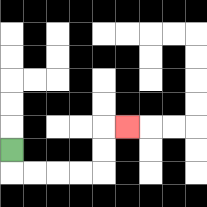{'start': '[0, 6]', 'end': '[5, 5]', 'path_directions': 'D,R,R,R,R,U,U,R', 'path_coordinates': '[[0, 6], [0, 7], [1, 7], [2, 7], [3, 7], [4, 7], [4, 6], [4, 5], [5, 5]]'}